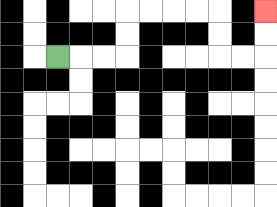{'start': '[2, 2]', 'end': '[11, 0]', 'path_directions': 'R,R,R,U,U,R,R,R,R,D,D,R,R,U,U', 'path_coordinates': '[[2, 2], [3, 2], [4, 2], [5, 2], [5, 1], [5, 0], [6, 0], [7, 0], [8, 0], [9, 0], [9, 1], [9, 2], [10, 2], [11, 2], [11, 1], [11, 0]]'}